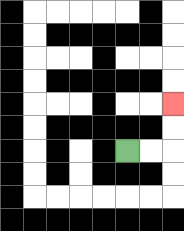{'start': '[5, 6]', 'end': '[7, 4]', 'path_directions': 'R,R,U,U', 'path_coordinates': '[[5, 6], [6, 6], [7, 6], [7, 5], [7, 4]]'}